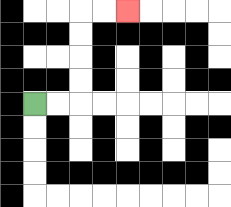{'start': '[1, 4]', 'end': '[5, 0]', 'path_directions': 'R,R,U,U,U,U,R,R', 'path_coordinates': '[[1, 4], [2, 4], [3, 4], [3, 3], [3, 2], [3, 1], [3, 0], [4, 0], [5, 0]]'}